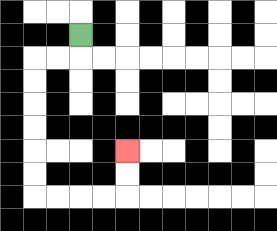{'start': '[3, 1]', 'end': '[5, 6]', 'path_directions': 'D,L,L,D,D,D,D,D,D,R,R,R,R,U,U', 'path_coordinates': '[[3, 1], [3, 2], [2, 2], [1, 2], [1, 3], [1, 4], [1, 5], [1, 6], [1, 7], [1, 8], [2, 8], [3, 8], [4, 8], [5, 8], [5, 7], [5, 6]]'}